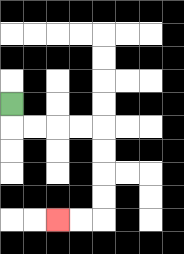{'start': '[0, 4]', 'end': '[2, 9]', 'path_directions': 'D,R,R,R,R,D,D,D,D,L,L', 'path_coordinates': '[[0, 4], [0, 5], [1, 5], [2, 5], [3, 5], [4, 5], [4, 6], [4, 7], [4, 8], [4, 9], [3, 9], [2, 9]]'}